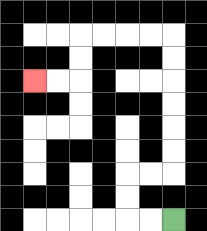{'start': '[7, 9]', 'end': '[1, 3]', 'path_directions': 'L,L,U,U,R,R,U,U,U,U,U,U,L,L,L,L,D,D,L,L', 'path_coordinates': '[[7, 9], [6, 9], [5, 9], [5, 8], [5, 7], [6, 7], [7, 7], [7, 6], [7, 5], [7, 4], [7, 3], [7, 2], [7, 1], [6, 1], [5, 1], [4, 1], [3, 1], [3, 2], [3, 3], [2, 3], [1, 3]]'}